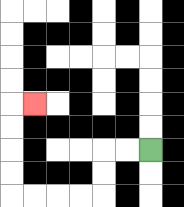{'start': '[6, 6]', 'end': '[1, 4]', 'path_directions': 'L,L,D,D,L,L,L,L,U,U,U,U,R', 'path_coordinates': '[[6, 6], [5, 6], [4, 6], [4, 7], [4, 8], [3, 8], [2, 8], [1, 8], [0, 8], [0, 7], [0, 6], [0, 5], [0, 4], [1, 4]]'}